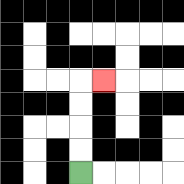{'start': '[3, 7]', 'end': '[4, 3]', 'path_directions': 'U,U,U,U,R', 'path_coordinates': '[[3, 7], [3, 6], [3, 5], [3, 4], [3, 3], [4, 3]]'}